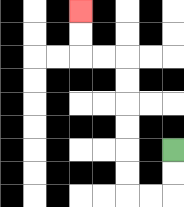{'start': '[7, 6]', 'end': '[3, 0]', 'path_directions': 'D,D,L,L,U,U,U,U,U,U,L,L,U,U', 'path_coordinates': '[[7, 6], [7, 7], [7, 8], [6, 8], [5, 8], [5, 7], [5, 6], [5, 5], [5, 4], [5, 3], [5, 2], [4, 2], [3, 2], [3, 1], [3, 0]]'}